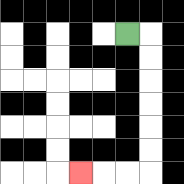{'start': '[5, 1]', 'end': '[3, 7]', 'path_directions': 'R,D,D,D,D,D,D,L,L,L', 'path_coordinates': '[[5, 1], [6, 1], [6, 2], [6, 3], [6, 4], [6, 5], [6, 6], [6, 7], [5, 7], [4, 7], [3, 7]]'}